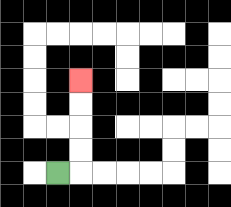{'start': '[2, 7]', 'end': '[3, 3]', 'path_directions': 'R,U,U,U,U', 'path_coordinates': '[[2, 7], [3, 7], [3, 6], [3, 5], [3, 4], [3, 3]]'}